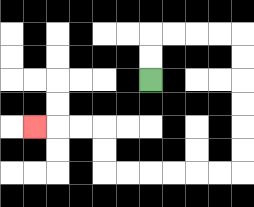{'start': '[6, 3]', 'end': '[1, 5]', 'path_directions': 'U,U,R,R,R,R,D,D,D,D,D,D,L,L,L,L,L,L,U,U,L,L,L', 'path_coordinates': '[[6, 3], [6, 2], [6, 1], [7, 1], [8, 1], [9, 1], [10, 1], [10, 2], [10, 3], [10, 4], [10, 5], [10, 6], [10, 7], [9, 7], [8, 7], [7, 7], [6, 7], [5, 7], [4, 7], [4, 6], [4, 5], [3, 5], [2, 5], [1, 5]]'}